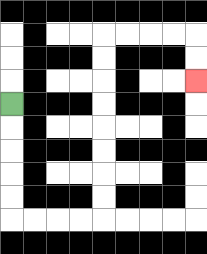{'start': '[0, 4]', 'end': '[8, 3]', 'path_directions': 'D,D,D,D,D,R,R,R,R,U,U,U,U,U,U,U,U,R,R,R,R,D,D', 'path_coordinates': '[[0, 4], [0, 5], [0, 6], [0, 7], [0, 8], [0, 9], [1, 9], [2, 9], [3, 9], [4, 9], [4, 8], [4, 7], [4, 6], [4, 5], [4, 4], [4, 3], [4, 2], [4, 1], [5, 1], [6, 1], [7, 1], [8, 1], [8, 2], [8, 3]]'}